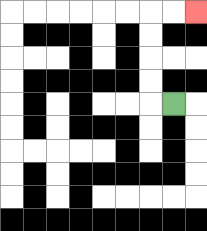{'start': '[7, 4]', 'end': '[8, 0]', 'path_directions': 'L,U,U,U,U,R,R', 'path_coordinates': '[[7, 4], [6, 4], [6, 3], [6, 2], [6, 1], [6, 0], [7, 0], [8, 0]]'}